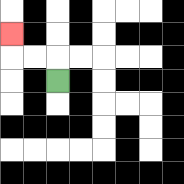{'start': '[2, 3]', 'end': '[0, 1]', 'path_directions': 'U,L,L,U', 'path_coordinates': '[[2, 3], [2, 2], [1, 2], [0, 2], [0, 1]]'}